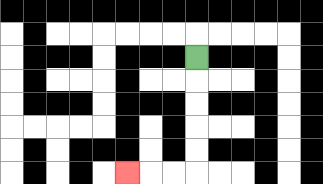{'start': '[8, 2]', 'end': '[5, 7]', 'path_directions': 'D,D,D,D,D,L,L,L', 'path_coordinates': '[[8, 2], [8, 3], [8, 4], [8, 5], [8, 6], [8, 7], [7, 7], [6, 7], [5, 7]]'}